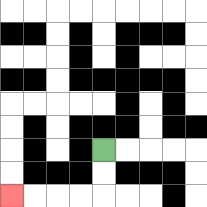{'start': '[4, 6]', 'end': '[0, 8]', 'path_directions': 'D,D,L,L,L,L', 'path_coordinates': '[[4, 6], [4, 7], [4, 8], [3, 8], [2, 8], [1, 8], [0, 8]]'}